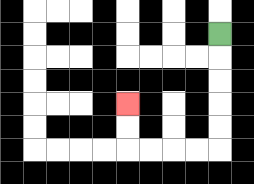{'start': '[9, 1]', 'end': '[5, 4]', 'path_directions': 'D,D,D,D,D,L,L,L,L,U,U', 'path_coordinates': '[[9, 1], [9, 2], [9, 3], [9, 4], [9, 5], [9, 6], [8, 6], [7, 6], [6, 6], [5, 6], [5, 5], [5, 4]]'}